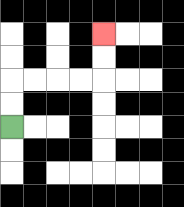{'start': '[0, 5]', 'end': '[4, 1]', 'path_directions': 'U,U,R,R,R,R,U,U', 'path_coordinates': '[[0, 5], [0, 4], [0, 3], [1, 3], [2, 3], [3, 3], [4, 3], [4, 2], [4, 1]]'}